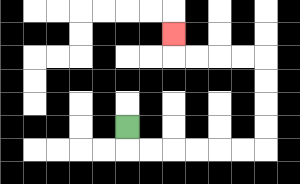{'start': '[5, 5]', 'end': '[7, 1]', 'path_directions': 'D,R,R,R,R,R,R,U,U,U,U,L,L,L,L,U', 'path_coordinates': '[[5, 5], [5, 6], [6, 6], [7, 6], [8, 6], [9, 6], [10, 6], [11, 6], [11, 5], [11, 4], [11, 3], [11, 2], [10, 2], [9, 2], [8, 2], [7, 2], [7, 1]]'}